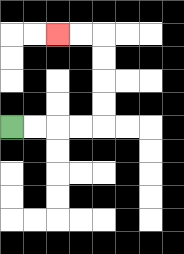{'start': '[0, 5]', 'end': '[2, 1]', 'path_directions': 'R,R,R,R,U,U,U,U,L,L', 'path_coordinates': '[[0, 5], [1, 5], [2, 5], [3, 5], [4, 5], [4, 4], [4, 3], [4, 2], [4, 1], [3, 1], [2, 1]]'}